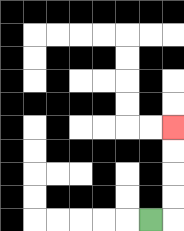{'start': '[6, 9]', 'end': '[7, 5]', 'path_directions': 'R,U,U,U,U', 'path_coordinates': '[[6, 9], [7, 9], [7, 8], [7, 7], [7, 6], [7, 5]]'}